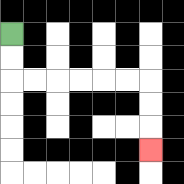{'start': '[0, 1]', 'end': '[6, 6]', 'path_directions': 'D,D,R,R,R,R,R,R,D,D,D', 'path_coordinates': '[[0, 1], [0, 2], [0, 3], [1, 3], [2, 3], [3, 3], [4, 3], [5, 3], [6, 3], [6, 4], [6, 5], [6, 6]]'}